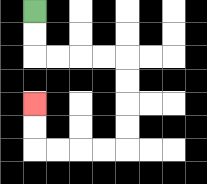{'start': '[1, 0]', 'end': '[1, 4]', 'path_directions': 'D,D,R,R,R,R,D,D,D,D,L,L,L,L,U,U', 'path_coordinates': '[[1, 0], [1, 1], [1, 2], [2, 2], [3, 2], [4, 2], [5, 2], [5, 3], [5, 4], [5, 5], [5, 6], [4, 6], [3, 6], [2, 6], [1, 6], [1, 5], [1, 4]]'}